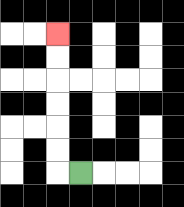{'start': '[3, 7]', 'end': '[2, 1]', 'path_directions': 'L,U,U,U,U,U,U', 'path_coordinates': '[[3, 7], [2, 7], [2, 6], [2, 5], [2, 4], [2, 3], [2, 2], [2, 1]]'}